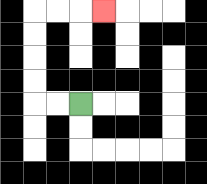{'start': '[3, 4]', 'end': '[4, 0]', 'path_directions': 'L,L,U,U,U,U,R,R,R', 'path_coordinates': '[[3, 4], [2, 4], [1, 4], [1, 3], [1, 2], [1, 1], [1, 0], [2, 0], [3, 0], [4, 0]]'}